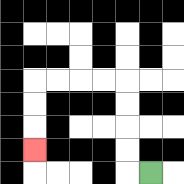{'start': '[6, 7]', 'end': '[1, 6]', 'path_directions': 'L,U,U,U,U,L,L,L,L,D,D,D', 'path_coordinates': '[[6, 7], [5, 7], [5, 6], [5, 5], [5, 4], [5, 3], [4, 3], [3, 3], [2, 3], [1, 3], [1, 4], [1, 5], [1, 6]]'}